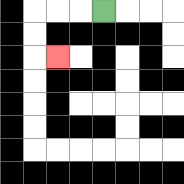{'start': '[4, 0]', 'end': '[2, 2]', 'path_directions': 'L,L,L,D,D,R', 'path_coordinates': '[[4, 0], [3, 0], [2, 0], [1, 0], [1, 1], [1, 2], [2, 2]]'}